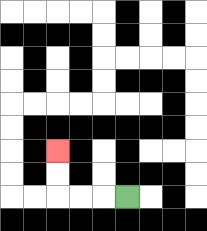{'start': '[5, 8]', 'end': '[2, 6]', 'path_directions': 'L,L,L,U,U', 'path_coordinates': '[[5, 8], [4, 8], [3, 8], [2, 8], [2, 7], [2, 6]]'}